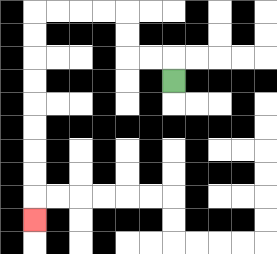{'start': '[7, 3]', 'end': '[1, 9]', 'path_directions': 'U,L,L,U,U,L,L,L,L,D,D,D,D,D,D,D,D,D', 'path_coordinates': '[[7, 3], [7, 2], [6, 2], [5, 2], [5, 1], [5, 0], [4, 0], [3, 0], [2, 0], [1, 0], [1, 1], [1, 2], [1, 3], [1, 4], [1, 5], [1, 6], [1, 7], [1, 8], [1, 9]]'}